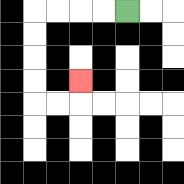{'start': '[5, 0]', 'end': '[3, 3]', 'path_directions': 'L,L,L,L,D,D,D,D,R,R,U', 'path_coordinates': '[[5, 0], [4, 0], [3, 0], [2, 0], [1, 0], [1, 1], [1, 2], [1, 3], [1, 4], [2, 4], [3, 4], [3, 3]]'}